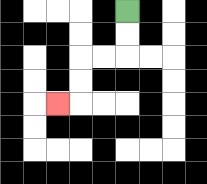{'start': '[5, 0]', 'end': '[2, 4]', 'path_directions': 'D,D,L,L,D,D,L', 'path_coordinates': '[[5, 0], [5, 1], [5, 2], [4, 2], [3, 2], [3, 3], [3, 4], [2, 4]]'}